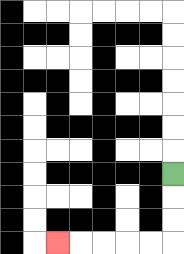{'start': '[7, 7]', 'end': '[2, 10]', 'path_directions': 'D,D,D,L,L,L,L,L', 'path_coordinates': '[[7, 7], [7, 8], [7, 9], [7, 10], [6, 10], [5, 10], [4, 10], [3, 10], [2, 10]]'}